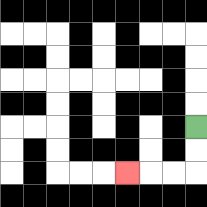{'start': '[8, 5]', 'end': '[5, 7]', 'path_directions': 'D,D,L,L,L', 'path_coordinates': '[[8, 5], [8, 6], [8, 7], [7, 7], [6, 7], [5, 7]]'}